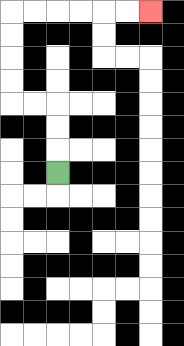{'start': '[2, 7]', 'end': '[6, 0]', 'path_directions': 'U,U,U,L,L,U,U,U,U,R,R,R,R,R,R', 'path_coordinates': '[[2, 7], [2, 6], [2, 5], [2, 4], [1, 4], [0, 4], [0, 3], [0, 2], [0, 1], [0, 0], [1, 0], [2, 0], [3, 0], [4, 0], [5, 0], [6, 0]]'}